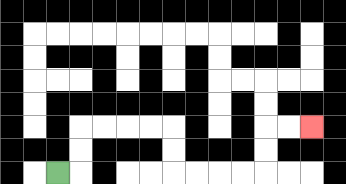{'start': '[2, 7]', 'end': '[13, 5]', 'path_directions': 'R,U,U,R,R,R,R,D,D,R,R,R,R,U,U,R,R', 'path_coordinates': '[[2, 7], [3, 7], [3, 6], [3, 5], [4, 5], [5, 5], [6, 5], [7, 5], [7, 6], [7, 7], [8, 7], [9, 7], [10, 7], [11, 7], [11, 6], [11, 5], [12, 5], [13, 5]]'}